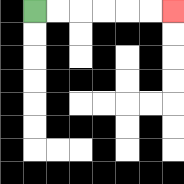{'start': '[1, 0]', 'end': '[7, 0]', 'path_directions': 'R,R,R,R,R,R', 'path_coordinates': '[[1, 0], [2, 0], [3, 0], [4, 0], [5, 0], [6, 0], [7, 0]]'}